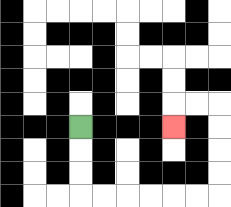{'start': '[3, 5]', 'end': '[7, 5]', 'path_directions': 'D,D,D,R,R,R,R,R,R,U,U,U,U,L,L,D', 'path_coordinates': '[[3, 5], [3, 6], [3, 7], [3, 8], [4, 8], [5, 8], [6, 8], [7, 8], [8, 8], [9, 8], [9, 7], [9, 6], [9, 5], [9, 4], [8, 4], [7, 4], [7, 5]]'}